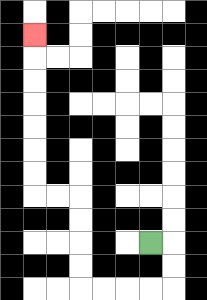{'start': '[6, 10]', 'end': '[1, 1]', 'path_directions': 'R,D,D,L,L,L,L,U,U,U,U,L,L,U,U,U,U,U,U,U', 'path_coordinates': '[[6, 10], [7, 10], [7, 11], [7, 12], [6, 12], [5, 12], [4, 12], [3, 12], [3, 11], [3, 10], [3, 9], [3, 8], [2, 8], [1, 8], [1, 7], [1, 6], [1, 5], [1, 4], [1, 3], [1, 2], [1, 1]]'}